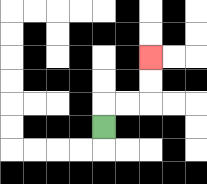{'start': '[4, 5]', 'end': '[6, 2]', 'path_directions': 'U,R,R,U,U', 'path_coordinates': '[[4, 5], [4, 4], [5, 4], [6, 4], [6, 3], [6, 2]]'}